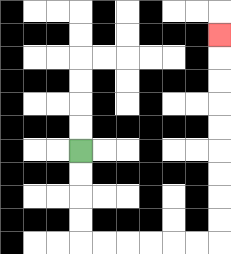{'start': '[3, 6]', 'end': '[9, 1]', 'path_directions': 'D,D,D,D,R,R,R,R,R,R,U,U,U,U,U,U,U,U,U', 'path_coordinates': '[[3, 6], [3, 7], [3, 8], [3, 9], [3, 10], [4, 10], [5, 10], [6, 10], [7, 10], [8, 10], [9, 10], [9, 9], [9, 8], [9, 7], [9, 6], [9, 5], [9, 4], [9, 3], [9, 2], [9, 1]]'}